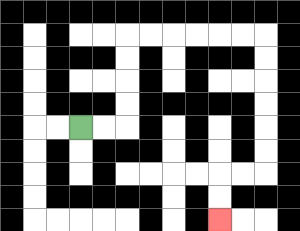{'start': '[3, 5]', 'end': '[9, 9]', 'path_directions': 'R,R,U,U,U,U,R,R,R,R,R,R,D,D,D,D,D,D,L,L,D,D', 'path_coordinates': '[[3, 5], [4, 5], [5, 5], [5, 4], [5, 3], [5, 2], [5, 1], [6, 1], [7, 1], [8, 1], [9, 1], [10, 1], [11, 1], [11, 2], [11, 3], [11, 4], [11, 5], [11, 6], [11, 7], [10, 7], [9, 7], [9, 8], [9, 9]]'}